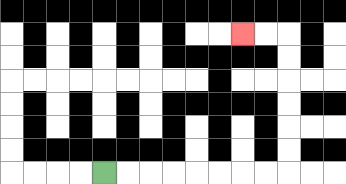{'start': '[4, 7]', 'end': '[10, 1]', 'path_directions': 'R,R,R,R,R,R,R,R,U,U,U,U,U,U,L,L', 'path_coordinates': '[[4, 7], [5, 7], [6, 7], [7, 7], [8, 7], [9, 7], [10, 7], [11, 7], [12, 7], [12, 6], [12, 5], [12, 4], [12, 3], [12, 2], [12, 1], [11, 1], [10, 1]]'}